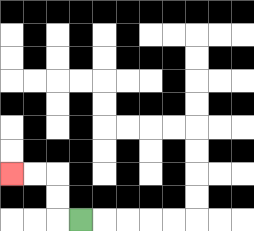{'start': '[3, 9]', 'end': '[0, 7]', 'path_directions': 'L,U,U,L,L', 'path_coordinates': '[[3, 9], [2, 9], [2, 8], [2, 7], [1, 7], [0, 7]]'}